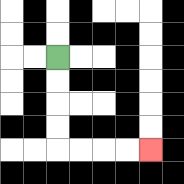{'start': '[2, 2]', 'end': '[6, 6]', 'path_directions': 'D,D,D,D,R,R,R,R', 'path_coordinates': '[[2, 2], [2, 3], [2, 4], [2, 5], [2, 6], [3, 6], [4, 6], [5, 6], [6, 6]]'}